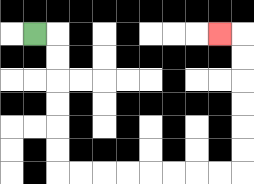{'start': '[1, 1]', 'end': '[9, 1]', 'path_directions': 'R,D,D,D,D,D,D,R,R,R,R,R,R,R,R,U,U,U,U,U,U,L', 'path_coordinates': '[[1, 1], [2, 1], [2, 2], [2, 3], [2, 4], [2, 5], [2, 6], [2, 7], [3, 7], [4, 7], [5, 7], [6, 7], [7, 7], [8, 7], [9, 7], [10, 7], [10, 6], [10, 5], [10, 4], [10, 3], [10, 2], [10, 1], [9, 1]]'}